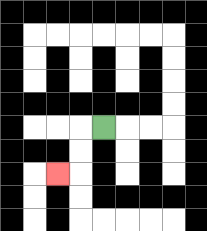{'start': '[4, 5]', 'end': '[2, 7]', 'path_directions': 'L,D,D,L', 'path_coordinates': '[[4, 5], [3, 5], [3, 6], [3, 7], [2, 7]]'}